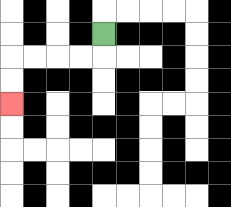{'start': '[4, 1]', 'end': '[0, 4]', 'path_directions': 'D,L,L,L,L,D,D', 'path_coordinates': '[[4, 1], [4, 2], [3, 2], [2, 2], [1, 2], [0, 2], [0, 3], [0, 4]]'}